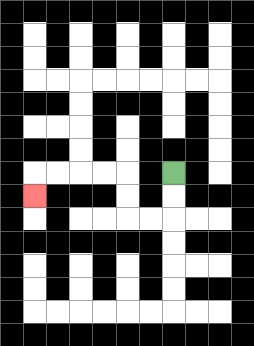{'start': '[7, 7]', 'end': '[1, 8]', 'path_directions': 'D,D,L,L,U,U,L,L,L,L,D', 'path_coordinates': '[[7, 7], [7, 8], [7, 9], [6, 9], [5, 9], [5, 8], [5, 7], [4, 7], [3, 7], [2, 7], [1, 7], [1, 8]]'}